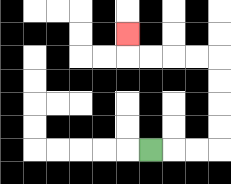{'start': '[6, 6]', 'end': '[5, 1]', 'path_directions': 'R,R,R,U,U,U,U,L,L,L,L,U', 'path_coordinates': '[[6, 6], [7, 6], [8, 6], [9, 6], [9, 5], [9, 4], [9, 3], [9, 2], [8, 2], [7, 2], [6, 2], [5, 2], [5, 1]]'}